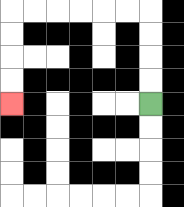{'start': '[6, 4]', 'end': '[0, 4]', 'path_directions': 'U,U,U,U,L,L,L,L,L,L,D,D,D,D', 'path_coordinates': '[[6, 4], [6, 3], [6, 2], [6, 1], [6, 0], [5, 0], [4, 0], [3, 0], [2, 0], [1, 0], [0, 0], [0, 1], [0, 2], [0, 3], [0, 4]]'}